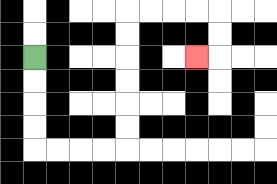{'start': '[1, 2]', 'end': '[8, 2]', 'path_directions': 'D,D,D,D,R,R,R,R,U,U,U,U,U,U,R,R,R,R,D,D,L', 'path_coordinates': '[[1, 2], [1, 3], [1, 4], [1, 5], [1, 6], [2, 6], [3, 6], [4, 6], [5, 6], [5, 5], [5, 4], [5, 3], [5, 2], [5, 1], [5, 0], [6, 0], [7, 0], [8, 0], [9, 0], [9, 1], [9, 2], [8, 2]]'}